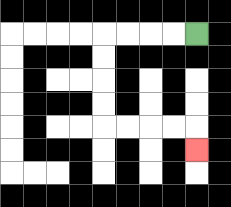{'start': '[8, 1]', 'end': '[8, 6]', 'path_directions': 'L,L,L,L,D,D,D,D,R,R,R,R,D', 'path_coordinates': '[[8, 1], [7, 1], [6, 1], [5, 1], [4, 1], [4, 2], [4, 3], [4, 4], [4, 5], [5, 5], [6, 5], [7, 5], [8, 5], [8, 6]]'}